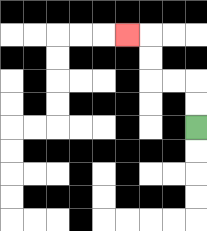{'start': '[8, 5]', 'end': '[5, 1]', 'path_directions': 'U,U,L,L,U,U,L', 'path_coordinates': '[[8, 5], [8, 4], [8, 3], [7, 3], [6, 3], [6, 2], [6, 1], [5, 1]]'}